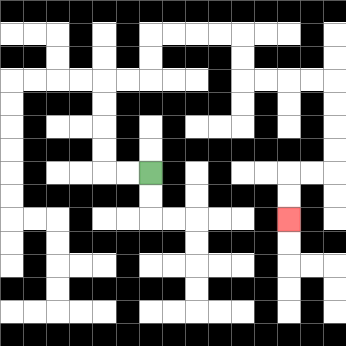{'start': '[6, 7]', 'end': '[12, 9]', 'path_directions': 'L,L,U,U,U,U,R,R,U,U,R,R,R,R,D,D,R,R,R,R,D,D,D,D,L,L,D,D', 'path_coordinates': '[[6, 7], [5, 7], [4, 7], [4, 6], [4, 5], [4, 4], [4, 3], [5, 3], [6, 3], [6, 2], [6, 1], [7, 1], [8, 1], [9, 1], [10, 1], [10, 2], [10, 3], [11, 3], [12, 3], [13, 3], [14, 3], [14, 4], [14, 5], [14, 6], [14, 7], [13, 7], [12, 7], [12, 8], [12, 9]]'}